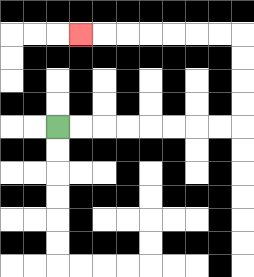{'start': '[2, 5]', 'end': '[3, 1]', 'path_directions': 'R,R,R,R,R,R,R,R,U,U,U,U,L,L,L,L,L,L,L', 'path_coordinates': '[[2, 5], [3, 5], [4, 5], [5, 5], [6, 5], [7, 5], [8, 5], [9, 5], [10, 5], [10, 4], [10, 3], [10, 2], [10, 1], [9, 1], [8, 1], [7, 1], [6, 1], [5, 1], [4, 1], [3, 1]]'}